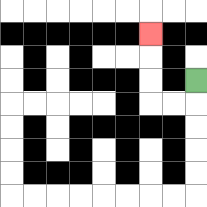{'start': '[8, 3]', 'end': '[6, 1]', 'path_directions': 'D,L,L,U,U,U', 'path_coordinates': '[[8, 3], [8, 4], [7, 4], [6, 4], [6, 3], [6, 2], [6, 1]]'}